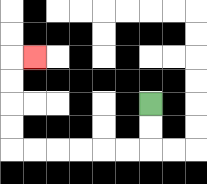{'start': '[6, 4]', 'end': '[1, 2]', 'path_directions': 'D,D,L,L,L,L,L,L,U,U,U,U,R', 'path_coordinates': '[[6, 4], [6, 5], [6, 6], [5, 6], [4, 6], [3, 6], [2, 6], [1, 6], [0, 6], [0, 5], [0, 4], [0, 3], [0, 2], [1, 2]]'}